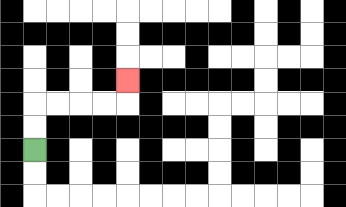{'start': '[1, 6]', 'end': '[5, 3]', 'path_directions': 'U,U,R,R,R,R,U', 'path_coordinates': '[[1, 6], [1, 5], [1, 4], [2, 4], [3, 4], [4, 4], [5, 4], [5, 3]]'}